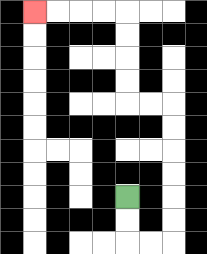{'start': '[5, 8]', 'end': '[1, 0]', 'path_directions': 'D,D,R,R,U,U,U,U,U,U,L,L,U,U,U,U,L,L,L,L', 'path_coordinates': '[[5, 8], [5, 9], [5, 10], [6, 10], [7, 10], [7, 9], [7, 8], [7, 7], [7, 6], [7, 5], [7, 4], [6, 4], [5, 4], [5, 3], [5, 2], [5, 1], [5, 0], [4, 0], [3, 0], [2, 0], [1, 0]]'}